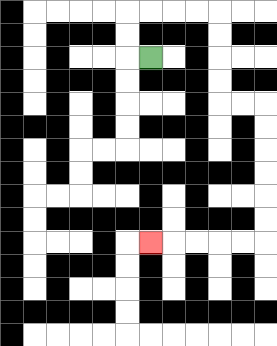{'start': '[6, 2]', 'end': '[6, 10]', 'path_directions': 'L,U,U,R,R,R,R,D,D,D,D,R,R,D,D,D,D,D,D,L,L,L,L,L', 'path_coordinates': '[[6, 2], [5, 2], [5, 1], [5, 0], [6, 0], [7, 0], [8, 0], [9, 0], [9, 1], [9, 2], [9, 3], [9, 4], [10, 4], [11, 4], [11, 5], [11, 6], [11, 7], [11, 8], [11, 9], [11, 10], [10, 10], [9, 10], [8, 10], [7, 10], [6, 10]]'}